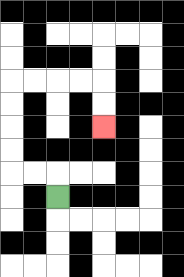{'start': '[2, 8]', 'end': '[4, 5]', 'path_directions': 'U,L,L,U,U,U,U,R,R,R,R,D,D', 'path_coordinates': '[[2, 8], [2, 7], [1, 7], [0, 7], [0, 6], [0, 5], [0, 4], [0, 3], [1, 3], [2, 3], [3, 3], [4, 3], [4, 4], [4, 5]]'}